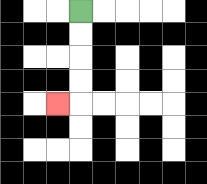{'start': '[3, 0]', 'end': '[2, 4]', 'path_directions': 'D,D,D,D,L', 'path_coordinates': '[[3, 0], [3, 1], [3, 2], [3, 3], [3, 4], [2, 4]]'}